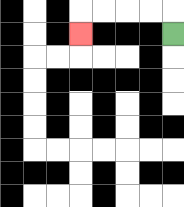{'start': '[7, 1]', 'end': '[3, 1]', 'path_directions': 'U,L,L,L,L,D', 'path_coordinates': '[[7, 1], [7, 0], [6, 0], [5, 0], [4, 0], [3, 0], [3, 1]]'}